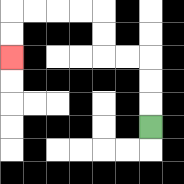{'start': '[6, 5]', 'end': '[0, 2]', 'path_directions': 'U,U,U,L,L,U,U,L,L,L,L,D,D', 'path_coordinates': '[[6, 5], [6, 4], [6, 3], [6, 2], [5, 2], [4, 2], [4, 1], [4, 0], [3, 0], [2, 0], [1, 0], [0, 0], [0, 1], [0, 2]]'}